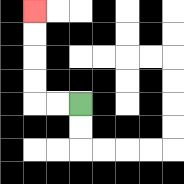{'start': '[3, 4]', 'end': '[1, 0]', 'path_directions': 'L,L,U,U,U,U', 'path_coordinates': '[[3, 4], [2, 4], [1, 4], [1, 3], [1, 2], [1, 1], [1, 0]]'}